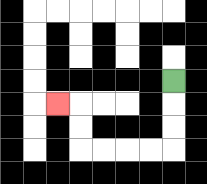{'start': '[7, 3]', 'end': '[2, 4]', 'path_directions': 'D,D,D,L,L,L,L,U,U,L', 'path_coordinates': '[[7, 3], [7, 4], [7, 5], [7, 6], [6, 6], [5, 6], [4, 6], [3, 6], [3, 5], [3, 4], [2, 4]]'}